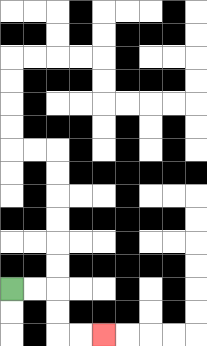{'start': '[0, 12]', 'end': '[4, 14]', 'path_directions': 'R,R,D,D,R,R', 'path_coordinates': '[[0, 12], [1, 12], [2, 12], [2, 13], [2, 14], [3, 14], [4, 14]]'}